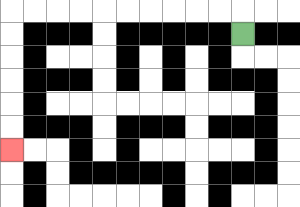{'start': '[10, 1]', 'end': '[0, 6]', 'path_directions': 'U,L,L,L,L,L,L,L,L,L,L,D,D,D,D,D,D', 'path_coordinates': '[[10, 1], [10, 0], [9, 0], [8, 0], [7, 0], [6, 0], [5, 0], [4, 0], [3, 0], [2, 0], [1, 0], [0, 0], [0, 1], [0, 2], [0, 3], [0, 4], [0, 5], [0, 6]]'}